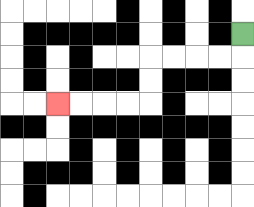{'start': '[10, 1]', 'end': '[2, 4]', 'path_directions': 'D,L,L,L,L,D,D,L,L,L,L', 'path_coordinates': '[[10, 1], [10, 2], [9, 2], [8, 2], [7, 2], [6, 2], [6, 3], [6, 4], [5, 4], [4, 4], [3, 4], [2, 4]]'}